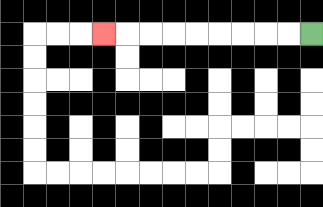{'start': '[13, 1]', 'end': '[4, 1]', 'path_directions': 'L,L,L,L,L,L,L,L,L', 'path_coordinates': '[[13, 1], [12, 1], [11, 1], [10, 1], [9, 1], [8, 1], [7, 1], [6, 1], [5, 1], [4, 1]]'}